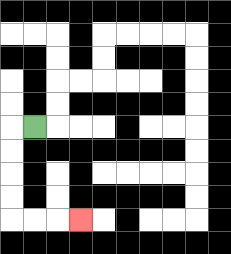{'start': '[1, 5]', 'end': '[3, 9]', 'path_directions': 'L,D,D,D,D,R,R,R', 'path_coordinates': '[[1, 5], [0, 5], [0, 6], [0, 7], [0, 8], [0, 9], [1, 9], [2, 9], [3, 9]]'}